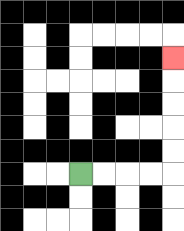{'start': '[3, 7]', 'end': '[7, 2]', 'path_directions': 'R,R,R,R,U,U,U,U,U', 'path_coordinates': '[[3, 7], [4, 7], [5, 7], [6, 7], [7, 7], [7, 6], [7, 5], [7, 4], [7, 3], [7, 2]]'}